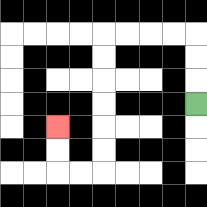{'start': '[8, 4]', 'end': '[2, 5]', 'path_directions': 'U,U,U,L,L,L,L,D,D,D,D,D,D,L,L,U,U', 'path_coordinates': '[[8, 4], [8, 3], [8, 2], [8, 1], [7, 1], [6, 1], [5, 1], [4, 1], [4, 2], [4, 3], [4, 4], [4, 5], [4, 6], [4, 7], [3, 7], [2, 7], [2, 6], [2, 5]]'}